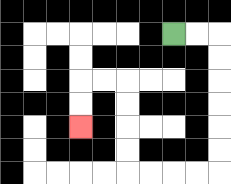{'start': '[7, 1]', 'end': '[3, 5]', 'path_directions': 'R,R,D,D,D,D,D,D,L,L,L,L,U,U,U,U,L,L,D,D', 'path_coordinates': '[[7, 1], [8, 1], [9, 1], [9, 2], [9, 3], [9, 4], [9, 5], [9, 6], [9, 7], [8, 7], [7, 7], [6, 7], [5, 7], [5, 6], [5, 5], [5, 4], [5, 3], [4, 3], [3, 3], [3, 4], [3, 5]]'}